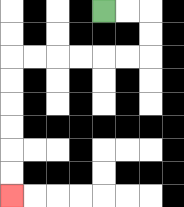{'start': '[4, 0]', 'end': '[0, 8]', 'path_directions': 'R,R,D,D,L,L,L,L,L,L,D,D,D,D,D,D', 'path_coordinates': '[[4, 0], [5, 0], [6, 0], [6, 1], [6, 2], [5, 2], [4, 2], [3, 2], [2, 2], [1, 2], [0, 2], [0, 3], [0, 4], [0, 5], [0, 6], [0, 7], [0, 8]]'}